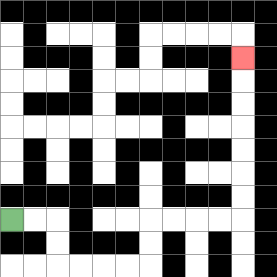{'start': '[0, 9]', 'end': '[10, 2]', 'path_directions': 'R,R,D,D,R,R,R,R,U,U,R,R,R,R,U,U,U,U,U,U,U', 'path_coordinates': '[[0, 9], [1, 9], [2, 9], [2, 10], [2, 11], [3, 11], [4, 11], [5, 11], [6, 11], [6, 10], [6, 9], [7, 9], [8, 9], [9, 9], [10, 9], [10, 8], [10, 7], [10, 6], [10, 5], [10, 4], [10, 3], [10, 2]]'}